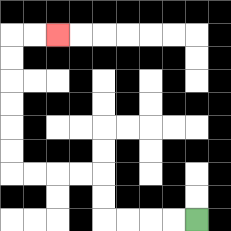{'start': '[8, 9]', 'end': '[2, 1]', 'path_directions': 'L,L,L,L,U,U,L,L,L,L,U,U,U,U,U,U,R,R', 'path_coordinates': '[[8, 9], [7, 9], [6, 9], [5, 9], [4, 9], [4, 8], [4, 7], [3, 7], [2, 7], [1, 7], [0, 7], [0, 6], [0, 5], [0, 4], [0, 3], [0, 2], [0, 1], [1, 1], [2, 1]]'}